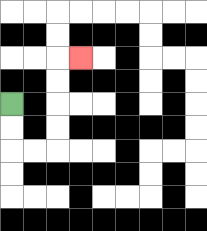{'start': '[0, 4]', 'end': '[3, 2]', 'path_directions': 'D,D,R,R,U,U,U,U,R', 'path_coordinates': '[[0, 4], [0, 5], [0, 6], [1, 6], [2, 6], [2, 5], [2, 4], [2, 3], [2, 2], [3, 2]]'}